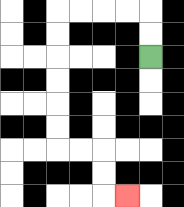{'start': '[6, 2]', 'end': '[5, 8]', 'path_directions': 'U,U,L,L,L,L,D,D,D,D,D,D,R,R,D,D,R', 'path_coordinates': '[[6, 2], [6, 1], [6, 0], [5, 0], [4, 0], [3, 0], [2, 0], [2, 1], [2, 2], [2, 3], [2, 4], [2, 5], [2, 6], [3, 6], [4, 6], [4, 7], [4, 8], [5, 8]]'}